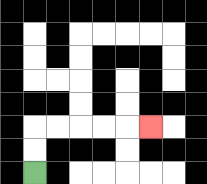{'start': '[1, 7]', 'end': '[6, 5]', 'path_directions': 'U,U,R,R,R,R,R', 'path_coordinates': '[[1, 7], [1, 6], [1, 5], [2, 5], [3, 5], [4, 5], [5, 5], [6, 5]]'}